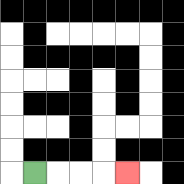{'start': '[1, 7]', 'end': '[5, 7]', 'path_directions': 'R,R,R,R', 'path_coordinates': '[[1, 7], [2, 7], [3, 7], [4, 7], [5, 7]]'}